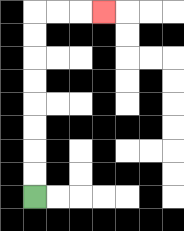{'start': '[1, 8]', 'end': '[4, 0]', 'path_directions': 'U,U,U,U,U,U,U,U,R,R,R', 'path_coordinates': '[[1, 8], [1, 7], [1, 6], [1, 5], [1, 4], [1, 3], [1, 2], [1, 1], [1, 0], [2, 0], [3, 0], [4, 0]]'}